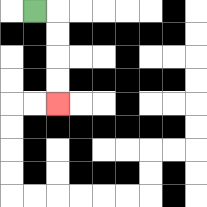{'start': '[1, 0]', 'end': '[2, 4]', 'path_directions': 'R,D,D,D,D', 'path_coordinates': '[[1, 0], [2, 0], [2, 1], [2, 2], [2, 3], [2, 4]]'}